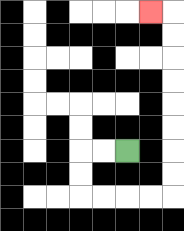{'start': '[5, 6]', 'end': '[6, 0]', 'path_directions': 'L,L,D,D,R,R,R,R,U,U,U,U,U,U,U,U,L', 'path_coordinates': '[[5, 6], [4, 6], [3, 6], [3, 7], [3, 8], [4, 8], [5, 8], [6, 8], [7, 8], [7, 7], [7, 6], [7, 5], [7, 4], [7, 3], [7, 2], [7, 1], [7, 0], [6, 0]]'}